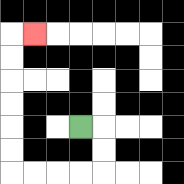{'start': '[3, 5]', 'end': '[1, 1]', 'path_directions': 'R,D,D,L,L,L,L,U,U,U,U,U,U,R', 'path_coordinates': '[[3, 5], [4, 5], [4, 6], [4, 7], [3, 7], [2, 7], [1, 7], [0, 7], [0, 6], [0, 5], [0, 4], [0, 3], [0, 2], [0, 1], [1, 1]]'}